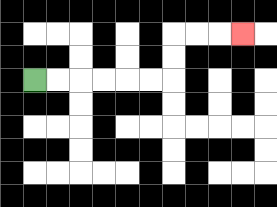{'start': '[1, 3]', 'end': '[10, 1]', 'path_directions': 'R,R,R,R,R,R,U,U,R,R,R', 'path_coordinates': '[[1, 3], [2, 3], [3, 3], [4, 3], [5, 3], [6, 3], [7, 3], [7, 2], [7, 1], [8, 1], [9, 1], [10, 1]]'}